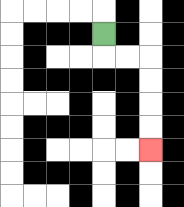{'start': '[4, 1]', 'end': '[6, 6]', 'path_directions': 'D,R,R,D,D,D,D', 'path_coordinates': '[[4, 1], [4, 2], [5, 2], [6, 2], [6, 3], [6, 4], [6, 5], [6, 6]]'}